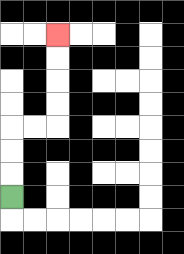{'start': '[0, 8]', 'end': '[2, 1]', 'path_directions': 'U,U,U,R,R,U,U,U,U', 'path_coordinates': '[[0, 8], [0, 7], [0, 6], [0, 5], [1, 5], [2, 5], [2, 4], [2, 3], [2, 2], [2, 1]]'}